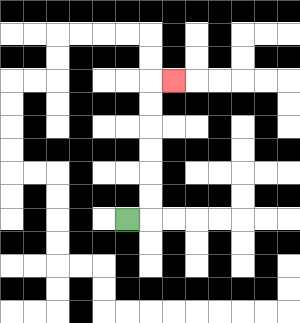{'start': '[5, 9]', 'end': '[7, 3]', 'path_directions': 'R,U,U,U,U,U,U,R', 'path_coordinates': '[[5, 9], [6, 9], [6, 8], [6, 7], [6, 6], [6, 5], [6, 4], [6, 3], [7, 3]]'}